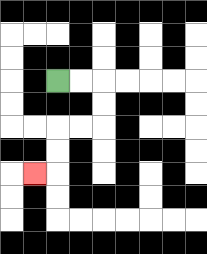{'start': '[2, 3]', 'end': '[1, 7]', 'path_directions': 'R,R,D,D,L,L,D,D,L', 'path_coordinates': '[[2, 3], [3, 3], [4, 3], [4, 4], [4, 5], [3, 5], [2, 5], [2, 6], [2, 7], [1, 7]]'}